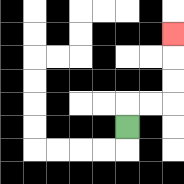{'start': '[5, 5]', 'end': '[7, 1]', 'path_directions': 'U,R,R,U,U,U', 'path_coordinates': '[[5, 5], [5, 4], [6, 4], [7, 4], [7, 3], [7, 2], [7, 1]]'}